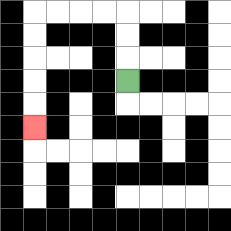{'start': '[5, 3]', 'end': '[1, 5]', 'path_directions': 'U,U,U,L,L,L,L,D,D,D,D,D', 'path_coordinates': '[[5, 3], [5, 2], [5, 1], [5, 0], [4, 0], [3, 0], [2, 0], [1, 0], [1, 1], [1, 2], [1, 3], [1, 4], [1, 5]]'}